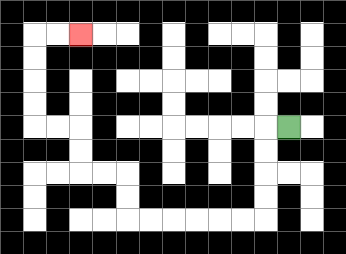{'start': '[12, 5]', 'end': '[3, 1]', 'path_directions': 'L,D,D,D,D,L,L,L,L,L,L,U,U,L,L,U,U,L,L,U,U,U,U,R,R', 'path_coordinates': '[[12, 5], [11, 5], [11, 6], [11, 7], [11, 8], [11, 9], [10, 9], [9, 9], [8, 9], [7, 9], [6, 9], [5, 9], [5, 8], [5, 7], [4, 7], [3, 7], [3, 6], [3, 5], [2, 5], [1, 5], [1, 4], [1, 3], [1, 2], [1, 1], [2, 1], [3, 1]]'}